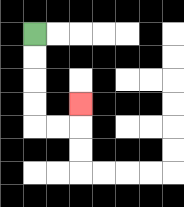{'start': '[1, 1]', 'end': '[3, 4]', 'path_directions': 'D,D,D,D,R,R,U', 'path_coordinates': '[[1, 1], [1, 2], [1, 3], [1, 4], [1, 5], [2, 5], [3, 5], [3, 4]]'}